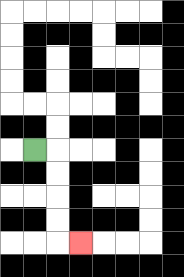{'start': '[1, 6]', 'end': '[3, 10]', 'path_directions': 'R,D,D,D,D,R', 'path_coordinates': '[[1, 6], [2, 6], [2, 7], [2, 8], [2, 9], [2, 10], [3, 10]]'}